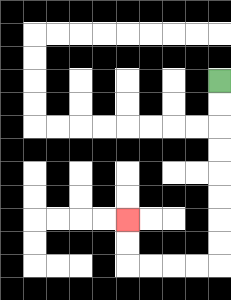{'start': '[9, 3]', 'end': '[5, 9]', 'path_directions': 'D,D,D,D,D,D,D,D,L,L,L,L,U,U', 'path_coordinates': '[[9, 3], [9, 4], [9, 5], [9, 6], [9, 7], [9, 8], [9, 9], [9, 10], [9, 11], [8, 11], [7, 11], [6, 11], [5, 11], [5, 10], [5, 9]]'}